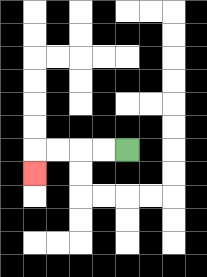{'start': '[5, 6]', 'end': '[1, 7]', 'path_directions': 'L,L,L,L,D', 'path_coordinates': '[[5, 6], [4, 6], [3, 6], [2, 6], [1, 6], [1, 7]]'}